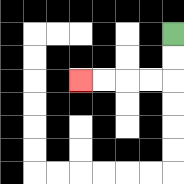{'start': '[7, 1]', 'end': '[3, 3]', 'path_directions': 'D,D,L,L,L,L', 'path_coordinates': '[[7, 1], [7, 2], [7, 3], [6, 3], [5, 3], [4, 3], [3, 3]]'}